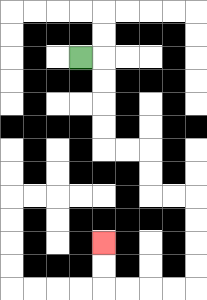{'start': '[3, 2]', 'end': '[4, 10]', 'path_directions': 'R,D,D,D,D,R,R,D,D,R,R,D,D,D,D,L,L,L,L,U,U', 'path_coordinates': '[[3, 2], [4, 2], [4, 3], [4, 4], [4, 5], [4, 6], [5, 6], [6, 6], [6, 7], [6, 8], [7, 8], [8, 8], [8, 9], [8, 10], [8, 11], [8, 12], [7, 12], [6, 12], [5, 12], [4, 12], [4, 11], [4, 10]]'}